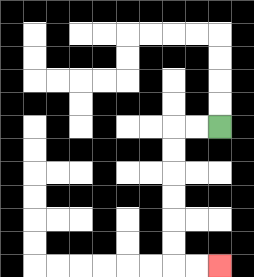{'start': '[9, 5]', 'end': '[9, 11]', 'path_directions': 'L,L,D,D,D,D,D,D,R,R', 'path_coordinates': '[[9, 5], [8, 5], [7, 5], [7, 6], [7, 7], [7, 8], [7, 9], [7, 10], [7, 11], [8, 11], [9, 11]]'}